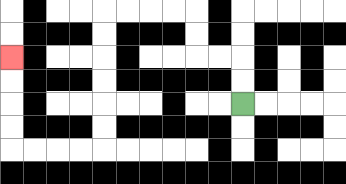{'start': '[10, 4]', 'end': '[0, 2]', 'path_directions': 'U,U,L,L,U,U,L,L,L,L,D,D,D,D,D,D,L,L,L,L,U,U,U,U', 'path_coordinates': '[[10, 4], [10, 3], [10, 2], [9, 2], [8, 2], [8, 1], [8, 0], [7, 0], [6, 0], [5, 0], [4, 0], [4, 1], [4, 2], [4, 3], [4, 4], [4, 5], [4, 6], [3, 6], [2, 6], [1, 6], [0, 6], [0, 5], [0, 4], [0, 3], [0, 2]]'}